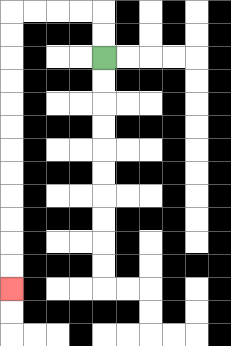{'start': '[4, 2]', 'end': '[0, 12]', 'path_directions': 'U,U,L,L,L,L,D,D,D,D,D,D,D,D,D,D,D,D', 'path_coordinates': '[[4, 2], [4, 1], [4, 0], [3, 0], [2, 0], [1, 0], [0, 0], [0, 1], [0, 2], [0, 3], [0, 4], [0, 5], [0, 6], [0, 7], [0, 8], [0, 9], [0, 10], [0, 11], [0, 12]]'}